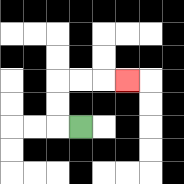{'start': '[3, 5]', 'end': '[5, 3]', 'path_directions': 'L,U,U,R,R,R', 'path_coordinates': '[[3, 5], [2, 5], [2, 4], [2, 3], [3, 3], [4, 3], [5, 3]]'}